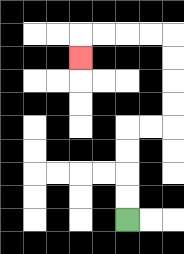{'start': '[5, 9]', 'end': '[3, 2]', 'path_directions': 'U,U,U,U,R,R,U,U,U,U,L,L,L,L,D', 'path_coordinates': '[[5, 9], [5, 8], [5, 7], [5, 6], [5, 5], [6, 5], [7, 5], [7, 4], [7, 3], [7, 2], [7, 1], [6, 1], [5, 1], [4, 1], [3, 1], [3, 2]]'}